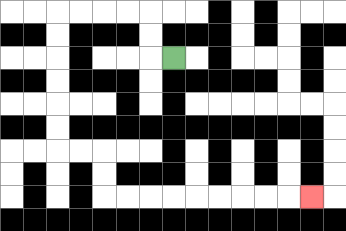{'start': '[7, 2]', 'end': '[13, 8]', 'path_directions': 'L,U,U,L,L,L,L,D,D,D,D,D,D,R,R,D,D,R,R,R,R,R,R,R,R,R', 'path_coordinates': '[[7, 2], [6, 2], [6, 1], [6, 0], [5, 0], [4, 0], [3, 0], [2, 0], [2, 1], [2, 2], [2, 3], [2, 4], [2, 5], [2, 6], [3, 6], [4, 6], [4, 7], [4, 8], [5, 8], [6, 8], [7, 8], [8, 8], [9, 8], [10, 8], [11, 8], [12, 8], [13, 8]]'}